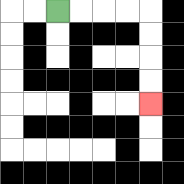{'start': '[2, 0]', 'end': '[6, 4]', 'path_directions': 'R,R,R,R,D,D,D,D', 'path_coordinates': '[[2, 0], [3, 0], [4, 0], [5, 0], [6, 0], [6, 1], [6, 2], [6, 3], [6, 4]]'}